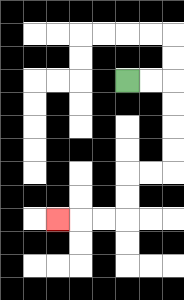{'start': '[5, 3]', 'end': '[2, 9]', 'path_directions': 'R,R,D,D,D,D,L,L,D,D,L,L,L', 'path_coordinates': '[[5, 3], [6, 3], [7, 3], [7, 4], [7, 5], [7, 6], [7, 7], [6, 7], [5, 7], [5, 8], [5, 9], [4, 9], [3, 9], [2, 9]]'}